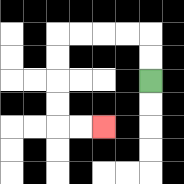{'start': '[6, 3]', 'end': '[4, 5]', 'path_directions': 'U,U,L,L,L,L,D,D,D,D,R,R', 'path_coordinates': '[[6, 3], [6, 2], [6, 1], [5, 1], [4, 1], [3, 1], [2, 1], [2, 2], [2, 3], [2, 4], [2, 5], [3, 5], [4, 5]]'}